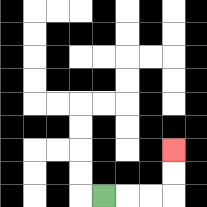{'start': '[4, 8]', 'end': '[7, 6]', 'path_directions': 'R,R,R,U,U', 'path_coordinates': '[[4, 8], [5, 8], [6, 8], [7, 8], [7, 7], [7, 6]]'}